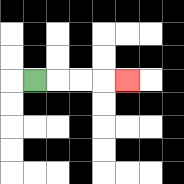{'start': '[1, 3]', 'end': '[5, 3]', 'path_directions': 'R,R,R,R', 'path_coordinates': '[[1, 3], [2, 3], [3, 3], [4, 3], [5, 3]]'}